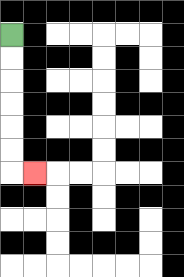{'start': '[0, 1]', 'end': '[1, 7]', 'path_directions': 'D,D,D,D,D,D,R', 'path_coordinates': '[[0, 1], [0, 2], [0, 3], [0, 4], [0, 5], [0, 6], [0, 7], [1, 7]]'}